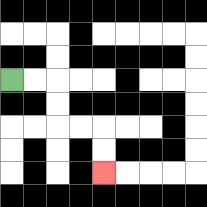{'start': '[0, 3]', 'end': '[4, 7]', 'path_directions': 'R,R,D,D,R,R,D,D', 'path_coordinates': '[[0, 3], [1, 3], [2, 3], [2, 4], [2, 5], [3, 5], [4, 5], [4, 6], [4, 7]]'}